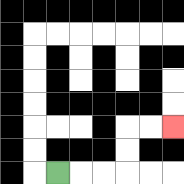{'start': '[2, 7]', 'end': '[7, 5]', 'path_directions': 'R,R,R,U,U,R,R', 'path_coordinates': '[[2, 7], [3, 7], [4, 7], [5, 7], [5, 6], [5, 5], [6, 5], [7, 5]]'}